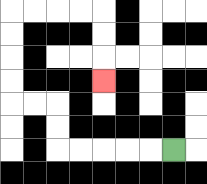{'start': '[7, 6]', 'end': '[4, 3]', 'path_directions': 'L,L,L,L,L,U,U,L,L,U,U,U,U,R,R,R,R,D,D,D', 'path_coordinates': '[[7, 6], [6, 6], [5, 6], [4, 6], [3, 6], [2, 6], [2, 5], [2, 4], [1, 4], [0, 4], [0, 3], [0, 2], [0, 1], [0, 0], [1, 0], [2, 0], [3, 0], [4, 0], [4, 1], [4, 2], [4, 3]]'}